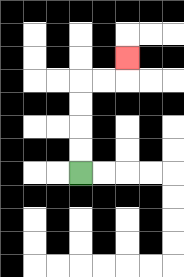{'start': '[3, 7]', 'end': '[5, 2]', 'path_directions': 'U,U,U,U,R,R,U', 'path_coordinates': '[[3, 7], [3, 6], [3, 5], [3, 4], [3, 3], [4, 3], [5, 3], [5, 2]]'}